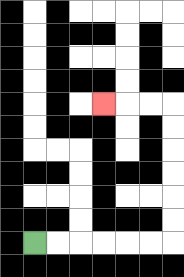{'start': '[1, 10]', 'end': '[4, 4]', 'path_directions': 'R,R,R,R,R,R,U,U,U,U,U,U,L,L,L', 'path_coordinates': '[[1, 10], [2, 10], [3, 10], [4, 10], [5, 10], [6, 10], [7, 10], [7, 9], [7, 8], [7, 7], [7, 6], [7, 5], [7, 4], [6, 4], [5, 4], [4, 4]]'}